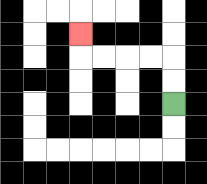{'start': '[7, 4]', 'end': '[3, 1]', 'path_directions': 'U,U,L,L,L,L,U', 'path_coordinates': '[[7, 4], [7, 3], [7, 2], [6, 2], [5, 2], [4, 2], [3, 2], [3, 1]]'}